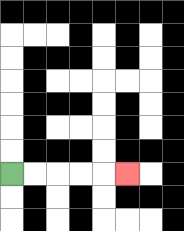{'start': '[0, 7]', 'end': '[5, 7]', 'path_directions': 'R,R,R,R,R', 'path_coordinates': '[[0, 7], [1, 7], [2, 7], [3, 7], [4, 7], [5, 7]]'}